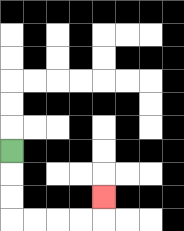{'start': '[0, 6]', 'end': '[4, 8]', 'path_directions': 'D,D,D,R,R,R,R,U', 'path_coordinates': '[[0, 6], [0, 7], [0, 8], [0, 9], [1, 9], [2, 9], [3, 9], [4, 9], [4, 8]]'}